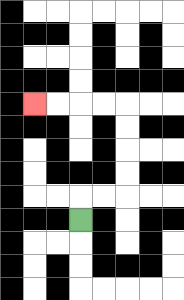{'start': '[3, 9]', 'end': '[1, 4]', 'path_directions': 'U,R,R,U,U,U,U,L,L,L,L', 'path_coordinates': '[[3, 9], [3, 8], [4, 8], [5, 8], [5, 7], [5, 6], [5, 5], [5, 4], [4, 4], [3, 4], [2, 4], [1, 4]]'}